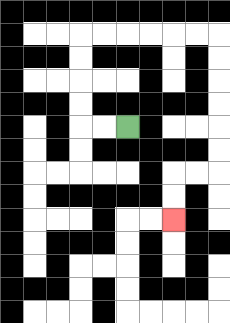{'start': '[5, 5]', 'end': '[7, 9]', 'path_directions': 'L,L,U,U,U,U,R,R,R,R,R,R,D,D,D,D,D,D,L,L,D,D', 'path_coordinates': '[[5, 5], [4, 5], [3, 5], [3, 4], [3, 3], [3, 2], [3, 1], [4, 1], [5, 1], [6, 1], [7, 1], [8, 1], [9, 1], [9, 2], [9, 3], [9, 4], [9, 5], [9, 6], [9, 7], [8, 7], [7, 7], [7, 8], [7, 9]]'}